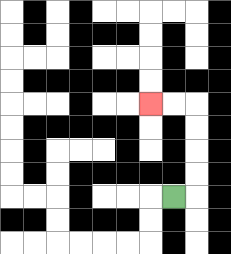{'start': '[7, 8]', 'end': '[6, 4]', 'path_directions': 'R,U,U,U,U,L,L', 'path_coordinates': '[[7, 8], [8, 8], [8, 7], [8, 6], [8, 5], [8, 4], [7, 4], [6, 4]]'}